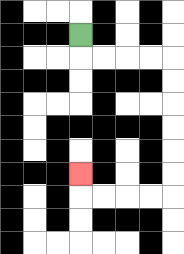{'start': '[3, 1]', 'end': '[3, 7]', 'path_directions': 'D,R,R,R,R,D,D,D,D,D,D,L,L,L,L,U', 'path_coordinates': '[[3, 1], [3, 2], [4, 2], [5, 2], [6, 2], [7, 2], [7, 3], [7, 4], [7, 5], [7, 6], [7, 7], [7, 8], [6, 8], [5, 8], [4, 8], [3, 8], [3, 7]]'}